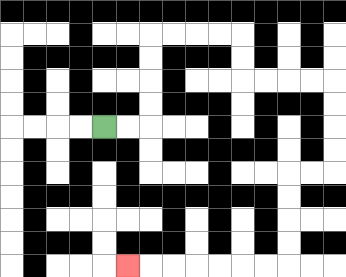{'start': '[4, 5]', 'end': '[5, 11]', 'path_directions': 'R,R,U,U,U,U,R,R,R,R,D,D,R,R,R,R,D,D,D,D,L,L,D,D,D,D,L,L,L,L,L,L,L', 'path_coordinates': '[[4, 5], [5, 5], [6, 5], [6, 4], [6, 3], [6, 2], [6, 1], [7, 1], [8, 1], [9, 1], [10, 1], [10, 2], [10, 3], [11, 3], [12, 3], [13, 3], [14, 3], [14, 4], [14, 5], [14, 6], [14, 7], [13, 7], [12, 7], [12, 8], [12, 9], [12, 10], [12, 11], [11, 11], [10, 11], [9, 11], [8, 11], [7, 11], [6, 11], [5, 11]]'}